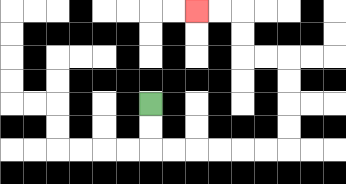{'start': '[6, 4]', 'end': '[8, 0]', 'path_directions': 'D,D,R,R,R,R,R,R,U,U,U,U,L,L,U,U,L,L', 'path_coordinates': '[[6, 4], [6, 5], [6, 6], [7, 6], [8, 6], [9, 6], [10, 6], [11, 6], [12, 6], [12, 5], [12, 4], [12, 3], [12, 2], [11, 2], [10, 2], [10, 1], [10, 0], [9, 0], [8, 0]]'}